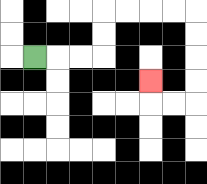{'start': '[1, 2]', 'end': '[6, 3]', 'path_directions': 'R,R,R,U,U,R,R,R,R,D,D,D,D,L,L,U', 'path_coordinates': '[[1, 2], [2, 2], [3, 2], [4, 2], [4, 1], [4, 0], [5, 0], [6, 0], [7, 0], [8, 0], [8, 1], [8, 2], [8, 3], [8, 4], [7, 4], [6, 4], [6, 3]]'}